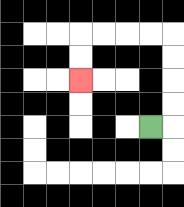{'start': '[6, 5]', 'end': '[3, 3]', 'path_directions': 'R,U,U,U,U,L,L,L,L,D,D', 'path_coordinates': '[[6, 5], [7, 5], [7, 4], [7, 3], [7, 2], [7, 1], [6, 1], [5, 1], [4, 1], [3, 1], [3, 2], [3, 3]]'}